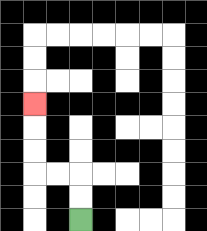{'start': '[3, 9]', 'end': '[1, 4]', 'path_directions': 'U,U,L,L,U,U,U', 'path_coordinates': '[[3, 9], [3, 8], [3, 7], [2, 7], [1, 7], [1, 6], [1, 5], [1, 4]]'}